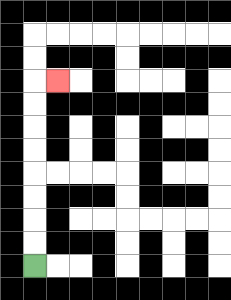{'start': '[1, 11]', 'end': '[2, 3]', 'path_directions': 'U,U,U,U,U,U,U,U,R', 'path_coordinates': '[[1, 11], [1, 10], [1, 9], [1, 8], [1, 7], [1, 6], [1, 5], [1, 4], [1, 3], [2, 3]]'}